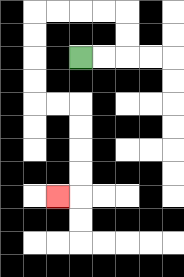{'start': '[3, 2]', 'end': '[2, 8]', 'path_directions': 'R,R,U,U,L,L,L,L,D,D,D,D,R,R,D,D,D,D,L', 'path_coordinates': '[[3, 2], [4, 2], [5, 2], [5, 1], [5, 0], [4, 0], [3, 0], [2, 0], [1, 0], [1, 1], [1, 2], [1, 3], [1, 4], [2, 4], [3, 4], [3, 5], [3, 6], [3, 7], [3, 8], [2, 8]]'}